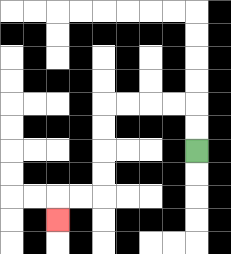{'start': '[8, 6]', 'end': '[2, 9]', 'path_directions': 'U,U,L,L,L,L,D,D,D,D,L,L,D', 'path_coordinates': '[[8, 6], [8, 5], [8, 4], [7, 4], [6, 4], [5, 4], [4, 4], [4, 5], [4, 6], [4, 7], [4, 8], [3, 8], [2, 8], [2, 9]]'}